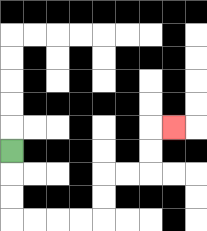{'start': '[0, 6]', 'end': '[7, 5]', 'path_directions': 'D,D,D,R,R,R,R,U,U,R,R,U,U,R', 'path_coordinates': '[[0, 6], [0, 7], [0, 8], [0, 9], [1, 9], [2, 9], [3, 9], [4, 9], [4, 8], [4, 7], [5, 7], [6, 7], [6, 6], [6, 5], [7, 5]]'}